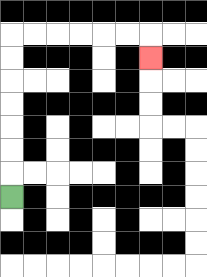{'start': '[0, 8]', 'end': '[6, 2]', 'path_directions': 'U,U,U,U,U,U,U,R,R,R,R,R,R,D', 'path_coordinates': '[[0, 8], [0, 7], [0, 6], [0, 5], [0, 4], [0, 3], [0, 2], [0, 1], [1, 1], [2, 1], [3, 1], [4, 1], [5, 1], [6, 1], [6, 2]]'}